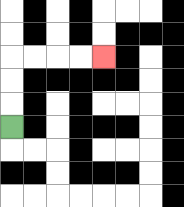{'start': '[0, 5]', 'end': '[4, 2]', 'path_directions': 'U,U,U,R,R,R,R', 'path_coordinates': '[[0, 5], [0, 4], [0, 3], [0, 2], [1, 2], [2, 2], [3, 2], [4, 2]]'}